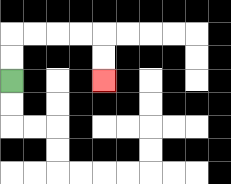{'start': '[0, 3]', 'end': '[4, 3]', 'path_directions': 'U,U,R,R,R,R,D,D', 'path_coordinates': '[[0, 3], [0, 2], [0, 1], [1, 1], [2, 1], [3, 1], [4, 1], [4, 2], [4, 3]]'}